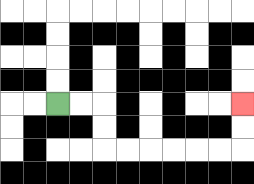{'start': '[2, 4]', 'end': '[10, 4]', 'path_directions': 'R,R,D,D,R,R,R,R,R,R,U,U', 'path_coordinates': '[[2, 4], [3, 4], [4, 4], [4, 5], [4, 6], [5, 6], [6, 6], [7, 6], [8, 6], [9, 6], [10, 6], [10, 5], [10, 4]]'}